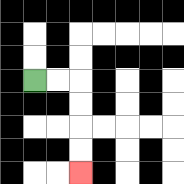{'start': '[1, 3]', 'end': '[3, 7]', 'path_directions': 'R,R,D,D,D,D', 'path_coordinates': '[[1, 3], [2, 3], [3, 3], [3, 4], [3, 5], [3, 6], [3, 7]]'}